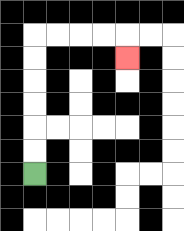{'start': '[1, 7]', 'end': '[5, 2]', 'path_directions': 'U,U,U,U,U,U,R,R,R,R,D', 'path_coordinates': '[[1, 7], [1, 6], [1, 5], [1, 4], [1, 3], [1, 2], [1, 1], [2, 1], [3, 1], [4, 1], [5, 1], [5, 2]]'}